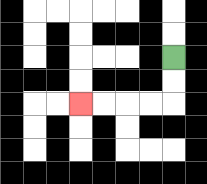{'start': '[7, 2]', 'end': '[3, 4]', 'path_directions': 'D,D,L,L,L,L', 'path_coordinates': '[[7, 2], [7, 3], [7, 4], [6, 4], [5, 4], [4, 4], [3, 4]]'}